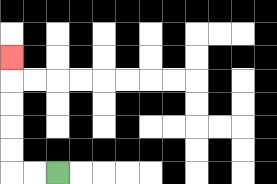{'start': '[2, 7]', 'end': '[0, 2]', 'path_directions': 'L,L,U,U,U,U,U', 'path_coordinates': '[[2, 7], [1, 7], [0, 7], [0, 6], [0, 5], [0, 4], [0, 3], [0, 2]]'}